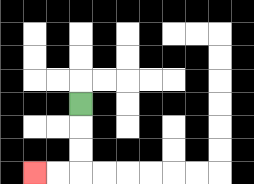{'start': '[3, 4]', 'end': '[1, 7]', 'path_directions': 'D,D,D,L,L', 'path_coordinates': '[[3, 4], [3, 5], [3, 6], [3, 7], [2, 7], [1, 7]]'}